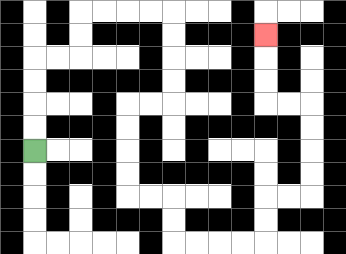{'start': '[1, 6]', 'end': '[11, 1]', 'path_directions': 'U,U,U,U,R,R,U,U,R,R,R,R,D,D,D,D,L,L,D,D,D,D,R,R,D,D,R,R,R,R,U,U,R,R,U,U,U,U,L,L,U,U,U', 'path_coordinates': '[[1, 6], [1, 5], [1, 4], [1, 3], [1, 2], [2, 2], [3, 2], [3, 1], [3, 0], [4, 0], [5, 0], [6, 0], [7, 0], [7, 1], [7, 2], [7, 3], [7, 4], [6, 4], [5, 4], [5, 5], [5, 6], [5, 7], [5, 8], [6, 8], [7, 8], [7, 9], [7, 10], [8, 10], [9, 10], [10, 10], [11, 10], [11, 9], [11, 8], [12, 8], [13, 8], [13, 7], [13, 6], [13, 5], [13, 4], [12, 4], [11, 4], [11, 3], [11, 2], [11, 1]]'}